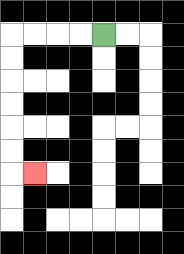{'start': '[4, 1]', 'end': '[1, 7]', 'path_directions': 'L,L,L,L,D,D,D,D,D,D,R', 'path_coordinates': '[[4, 1], [3, 1], [2, 1], [1, 1], [0, 1], [0, 2], [0, 3], [0, 4], [0, 5], [0, 6], [0, 7], [1, 7]]'}